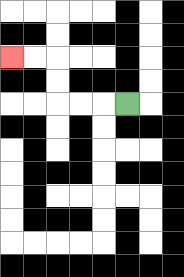{'start': '[5, 4]', 'end': '[0, 2]', 'path_directions': 'L,L,L,U,U,L,L', 'path_coordinates': '[[5, 4], [4, 4], [3, 4], [2, 4], [2, 3], [2, 2], [1, 2], [0, 2]]'}